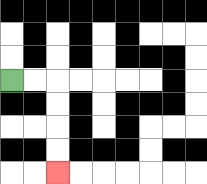{'start': '[0, 3]', 'end': '[2, 7]', 'path_directions': 'R,R,D,D,D,D', 'path_coordinates': '[[0, 3], [1, 3], [2, 3], [2, 4], [2, 5], [2, 6], [2, 7]]'}